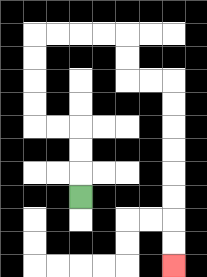{'start': '[3, 8]', 'end': '[7, 11]', 'path_directions': 'U,U,U,L,L,U,U,U,U,R,R,R,R,D,D,R,R,D,D,D,D,D,D,D,D', 'path_coordinates': '[[3, 8], [3, 7], [3, 6], [3, 5], [2, 5], [1, 5], [1, 4], [1, 3], [1, 2], [1, 1], [2, 1], [3, 1], [4, 1], [5, 1], [5, 2], [5, 3], [6, 3], [7, 3], [7, 4], [7, 5], [7, 6], [7, 7], [7, 8], [7, 9], [7, 10], [7, 11]]'}